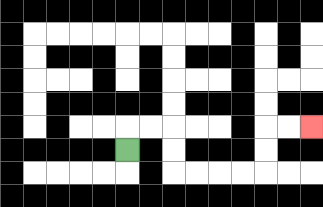{'start': '[5, 6]', 'end': '[13, 5]', 'path_directions': 'U,R,R,D,D,R,R,R,R,U,U,R,R', 'path_coordinates': '[[5, 6], [5, 5], [6, 5], [7, 5], [7, 6], [7, 7], [8, 7], [9, 7], [10, 7], [11, 7], [11, 6], [11, 5], [12, 5], [13, 5]]'}